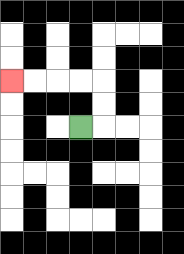{'start': '[3, 5]', 'end': '[0, 3]', 'path_directions': 'R,U,U,L,L,L,L', 'path_coordinates': '[[3, 5], [4, 5], [4, 4], [4, 3], [3, 3], [2, 3], [1, 3], [0, 3]]'}